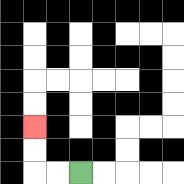{'start': '[3, 7]', 'end': '[1, 5]', 'path_directions': 'L,L,U,U', 'path_coordinates': '[[3, 7], [2, 7], [1, 7], [1, 6], [1, 5]]'}